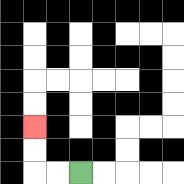{'start': '[3, 7]', 'end': '[1, 5]', 'path_directions': 'L,L,U,U', 'path_coordinates': '[[3, 7], [2, 7], [1, 7], [1, 6], [1, 5]]'}